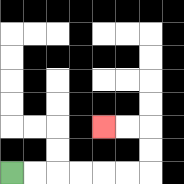{'start': '[0, 7]', 'end': '[4, 5]', 'path_directions': 'R,R,R,R,R,R,U,U,L,L', 'path_coordinates': '[[0, 7], [1, 7], [2, 7], [3, 7], [4, 7], [5, 7], [6, 7], [6, 6], [6, 5], [5, 5], [4, 5]]'}